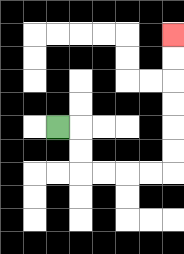{'start': '[2, 5]', 'end': '[7, 1]', 'path_directions': 'R,D,D,R,R,R,R,U,U,U,U,U,U', 'path_coordinates': '[[2, 5], [3, 5], [3, 6], [3, 7], [4, 7], [5, 7], [6, 7], [7, 7], [7, 6], [7, 5], [7, 4], [7, 3], [7, 2], [7, 1]]'}